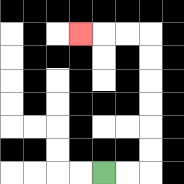{'start': '[4, 7]', 'end': '[3, 1]', 'path_directions': 'R,R,U,U,U,U,U,U,L,L,L', 'path_coordinates': '[[4, 7], [5, 7], [6, 7], [6, 6], [6, 5], [6, 4], [6, 3], [6, 2], [6, 1], [5, 1], [4, 1], [3, 1]]'}